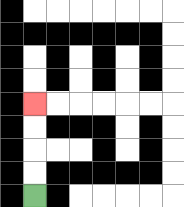{'start': '[1, 8]', 'end': '[1, 4]', 'path_directions': 'U,U,U,U', 'path_coordinates': '[[1, 8], [1, 7], [1, 6], [1, 5], [1, 4]]'}